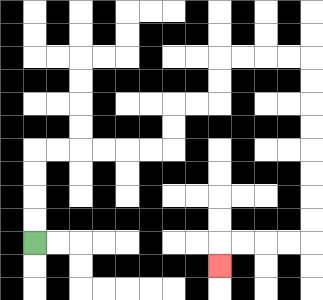{'start': '[1, 10]', 'end': '[9, 11]', 'path_directions': 'U,U,U,U,R,R,R,R,R,R,U,U,R,R,U,U,R,R,R,R,D,D,D,D,D,D,D,D,L,L,L,L,D', 'path_coordinates': '[[1, 10], [1, 9], [1, 8], [1, 7], [1, 6], [2, 6], [3, 6], [4, 6], [5, 6], [6, 6], [7, 6], [7, 5], [7, 4], [8, 4], [9, 4], [9, 3], [9, 2], [10, 2], [11, 2], [12, 2], [13, 2], [13, 3], [13, 4], [13, 5], [13, 6], [13, 7], [13, 8], [13, 9], [13, 10], [12, 10], [11, 10], [10, 10], [9, 10], [9, 11]]'}